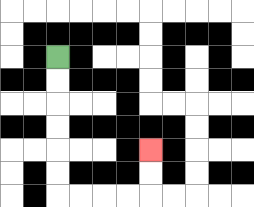{'start': '[2, 2]', 'end': '[6, 6]', 'path_directions': 'D,D,D,D,D,D,R,R,R,R,U,U', 'path_coordinates': '[[2, 2], [2, 3], [2, 4], [2, 5], [2, 6], [2, 7], [2, 8], [3, 8], [4, 8], [5, 8], [6, 8], [6, 7], [6, 6]]'}